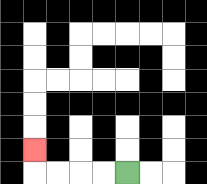{'start': '[5, 7]', 'end': '[1, 6]', 'path_directions': 'L,L,L,L,U', 'path_coordinates': '[[5, 7], [4, 7], [3, 7], [2, 7], [1, 7], [1, 6]]'}